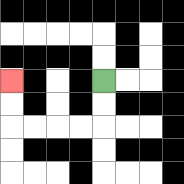{'start': '[4, 3]', 'end': '[0, 3]', 'path_directions': 'D,D,L,L,L,L,U,U', 'path_coordinates': '[[4, 3], [4, 4], [4, 5], [3, 5], [2, 5], [1, 5], [0, 5], [0, 4], [0, 3]]'}